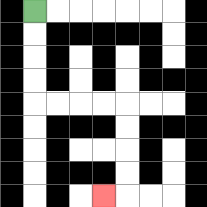{'start': '[1, 0]', 'end': '[4, 8]', 'path_directions': 'D,D,D,D,R,R,R,R,D,D,D,D,L', 'path_coordinates': '[[1, 0], [1, 1], [1, 2], [1, 3], [1, 4], [2, 4], [3, 4], [4, 4], [5, 4], [5, 5], [5, 6], [5, 7], [5, 8], [4, 8]]'}